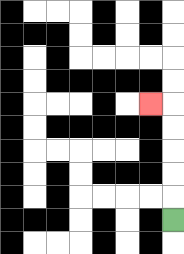{'start': '[7, 9]', 'end': '[6, 4]', 'path_directions': 'U,U,U,U,U,L', 'path_coordinates': '[[7, 9], [7, 8], [7, 7], [7, 6], [7, 5], [7, 4], [6, 4]]'}